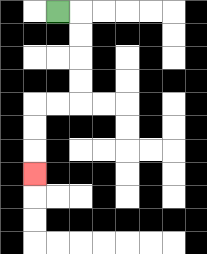{'start': '[2, 0]', 'end': '[1, 7]', 'path_directions': 'R,D,D,D,D,L,L,D,D,D', 'path_coordinates': '[[2, 0], [3, 0], [3, 1], [3, 2], [3, 3], [3, 4], [2, 4], [1, 4], [1, 5], [1, 6], [1, 7]]'}